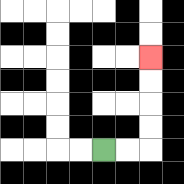{'start': '[4, 6]', 'end': '[6, 2]', 'path_directions': 'R,R,U,U,U,U', 'path_coordinates': '[[4, 6], [5, 6], [6, 6], [6, 5], [6, 4], [6, 3], [6, 2]]'}